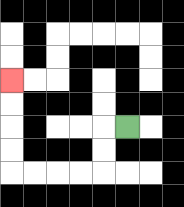{'start': '[5, 5]', 'end': '[0, 3]', 'path_directions': 'L,D,D,L,L,L,L,U,U,U,U', 'path_coordinates': '[[5, 5], [4, 5], [4, 6], [4, 7], [3, 7], [2, 7], [1, 7], [0, 7], [0, 6], [0, 5], [0, 4], [0, 3]]'}